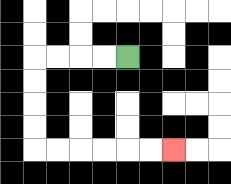{'start': '[5, 2]', 'end': '[7, 6]', 'path_directions': 'L,L,L,L,D,D,D,D,R,R,R,R,R,R', 'path_coordinates': '[[5, 2], [4, 2], [3, 2], [2, 2], [1, 2], [1, 3], [1, 4], [1, 5], [1, 6], [2, 6], [3, 6], [4, 6], [5, 6], [6, 6], [7, 6]]'}